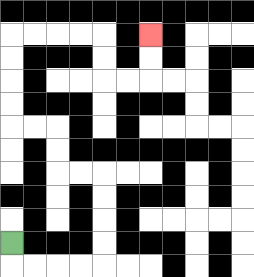{'start': '[0, 10]', 'end': '[6, 1]', 'path_directions': 'D,R,R,R,R,U,U,U,U,L,L,U,U,L,L,U,U,U,U,R,R,R,R,D,D,R,R,U,U', 'path_coordinates': '[[0, 10], [0, 11], [1, 11], [2, 11], [3, 11], [4, 11], [4, 10], [4, 9], [4, 8], [4, 7], [3, 7], [2, 7], [2, 6], [2, 5], [1, 5], [0, 5], [0, 4], [0, 3], [0, 2], [0, 1], [1, 1], [2, 1], [3, 1], [4, 1], [4, 2], [4, 3], [5, 3], [6, 3], [6, 2], [6, 1]]'}